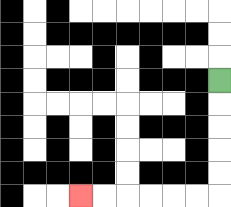{'start': '[9, 3]', 'end': '[3, 8]', 'path_directions': 'D,D,D,D,D,L,L,L,L,L,L', 'path_coordinates': '[[9, 3], [9, 4], [9, 5], [9, 6], [9, 7], [9, 8], [8, 8], [7, 8], [6, 8], [5, 8], [4, 8], [3, 8]]'}